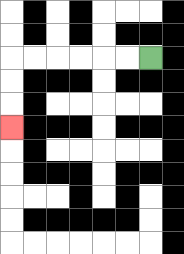{'start': '[6, 2]', 'end': '[0, 5]', 'path_directions': 'L,L,L,L,L,L,D,D,D', 'path_coordinates': '[[6, 2], [5, 2], [4, 2], [3, 2], [2, 2], [1, 2], [0, 2], [0, 3], [0, 4], [0, 5]]'}